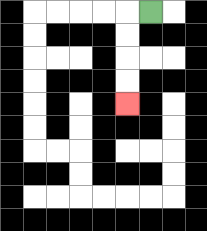{'start': '[6, 0]', 'end': '[5, 4]', 'path_directions': 'L,D,D,D,D', 'path_coordinates': '[[6, 0], [5, 0], [5, 1], [5, 2], [5, 3], [5, 4]]'}